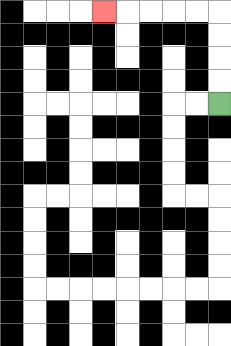{'start': '[9, 4]', 'end': '[4, 0]', 'path_directions': 'U,U,U,U,L,L,L,L,L', 'path_coordinates': '[[9, 4], [9, 3], [9, 2], [9, 1], [9, 0], [8, 0], [7, 0], [6, 0], [5, 0], [4, 0]]'}